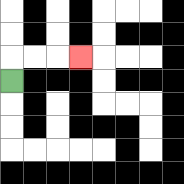{'start': '[0, 3]', 'end': '[3, 2]', 'path_directions': 'U,R,R,R', 'path_coordinates': '[[0, 3], [0, 2], [1, 2], [2, 2], [3, 2]]'}